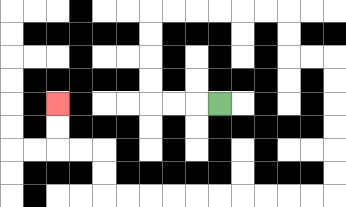{'start': '[9, 4]', 'end': '[2, 4]', 'path_directions': 'L,L,L,U,U,U,U,R,R,R,R,R,R,D,D,R,R,D,D,D,D,D,D,L,L,L,L,L,L,L,L,L,L,U,U,L,L,U,U', 'path_coordinates': '[[9, 4], [8, 4], [7, 4], [6, 4], [6, 3], [6, 2], [6, 1], [6, 0], [7, 0], [8, 0], [9, 0], [10, 0], [11, 0], [12, 0], [12, 1], [12, 2], [13, 2], [14, 2], [14, 3], [14, 4], [14, 5], [14, 6], [14, 7], [14, 8], [13, 8], [12, 8], [11, 8], [10, 8], [9, 8], [8, 8], [7, 8], [6, 8], [5, 8], [4, 8], [4, 7], [4, 6], [3, 6], [2, 6], [2, 5], [2, 4]]'}